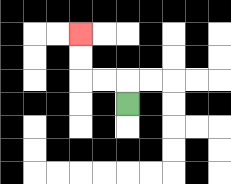{'start': '[5, 4]', 'end': '[3, 1]', 'path_directions': 'U,L,L,U,U', 'path_coordinates': '[[5, 4], [5, 3], [4, 3], [3, 3], [3, 2], [3, 1]]'}